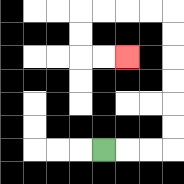{'start': '[4, 6]', 'end': '[5, 2]', 'path_directions': 'R,R,R,U,U,U,U,U,U,L,L,L,L,D,D,R,R', 'path_coordinates': '[[4, 6], [5, 6], [6, 6], [7, 6], [7, 5], [7, 4], [7, 3], [7, 2], [7, 1], [7, 0], [6, 0], [5, 0], [4, 0], [3, 0], [3, 1], [3, 2], [4, 2], [5, 2]]'}